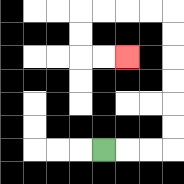{'start': '[4, 6]', 'end': '[5, 2]', 'path_directions': 'R,R,R,U,U,U,U,U,U,L,L,L,L,D,D,R,R', 'path_coordinates': '[[4, 6], [5, 6], [6, 6], [7, 6], [7, 5], [7, 4], [7, 3], [7, 2], [7, 1], [7, 0], [6, 0], [5, 0], [4, 0], [3, 0], [3, 1], [3, 2], [4, 2], [5, 2]]'}